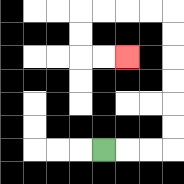{'start': '[4, 6]', 'end': '[5, 2]', 'path_directions': 'R,R,R,U,U,U,U,U,U,L,L,L,L,D,D,R,R', 'path_coordinates': '[[4, 6], [5, 6], [6, 6], [7, 6], [7, 5], [7, 4], [7, 3], [7, 2], [7, 1], [7, 0], [6, 0], [5, 0], [4, 0], [3, 0], [3, 1], [3, 2], [4, 2], [5, 2]]'}